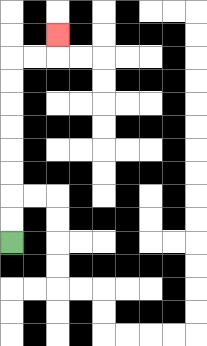{'start': '[0, 10]', 'end': '[2, 1]', 'path_directions': 'U,U,U,U,U,U,U,U,R,R,U', 'path_coordinates': '[[0, 10], [0, 9], [0, 8], [0, 7], [0, 6], [0, 5], [0, 4], [0, 3], [0, 2], [1, 2], [2, 2], [2, 1]]'}